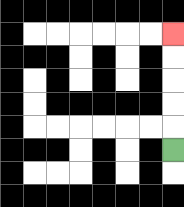{'start': '[7, 6]', 'end': '[7, 1]', 'path_directions': 'U,U,U,U,U', 'path_coordinates': '[[7, 6], [7, 5], [7, 4], [7, 3], [7, 2], [7, 1]]'}